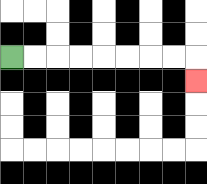{'start': '[0, 2]', 'end': '[8, 3]', 'path_directions': 'R,R,R,R,R,R,R,R,D', 'path_coordinates': '[[0, 2], [1, 2], [2, 2], [3, 2], [4, 2], [5, 2], [6, 2], [7, 2], [8, 2], [8, 3]]'}